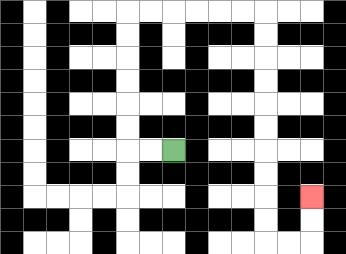{'start': '[7, 6]', 'end': '[13, 8]', 'path_directions': 'L,L,U,U,U,U,U,U,R,R,R,R,R,R,D,D,D,D,D,D,D,D,D,D,R,R,U,U', 'path_coordinates': '[[7, 6], [6, 6], [5, 6], [5, 5], [5, 4], [5, 3], [5, 2], [5, 1], [5, 0], [6, 0], [7, 0], [8, 0], [9, 0], [10, 0], [11, 0], [11, 1], [11, 2], [11, 3], [11, 4], [11, 5], [11, 6], [11, 7], [11, 8], [11, 9], [11, 10], [12, 10], [13, 10], [13, 9], [13, 8]]'}